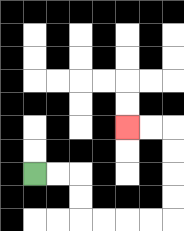{'start': '[1, 7]', 'end': '[5, 5]', 'path_directions': 'R,R,D,D,R,R,R,R,U,U,U,U,L,L', 'path_coordinates': '[[1, 7], [2, 7], [3, 7], [3, 8], [3, 9], [4, 9], [5, 9], [6, 9], [7, 9], [7, 8], [7, 7], [7, 6], [7, 5], [6, 5], [5, 5]]'}